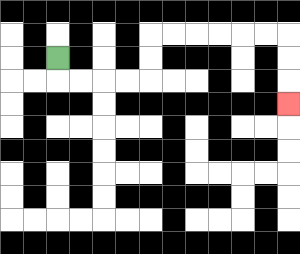{'start': '[2, 2]', 'end': '[12, 4]', 'path_directions': 'D,R,R,R,R,U,U,R,R,R,R,R,R,D,D,D', 'path_coordinates': '[[2, 2], [2, 3], [3, 3], [4, 3], [5, 3], [6, 3], [6, 2], [6, 1], [7, 1], [8, 1], [9, 1], [10, 1], [11, 1], [12, 1], [12, 2], [12, 3], [12, 4]]'}